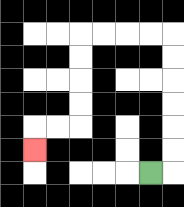{'start': '[6, 7]', 'end': '[1, 6]', 'path_directions': 'R,U,U,U,U,U,U,L,L,L,L,D,D,D,D,L,L,D', 'path_coordinates': '[[6, 7], [7, 7], [7, 6], [7, 5], [7, 4], [7, 3], [7, 2], [7, 1], [6, 1], [5, 1], [4, 1], [3, 1], [3, 2], [3, 3], [3, 4], [3, 5], [2, 5], [1, 5], [1, 6]]'}